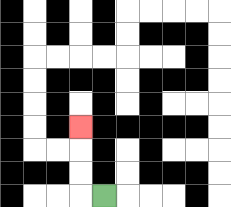{'start': '[4, 8]', 'end': '[3, 5]', 'path_directions': 'L,U,U,U', 'path_coordinates': '[[4, 8], [3, 8], [3, 7], [3, 6], [3, 5]]'}